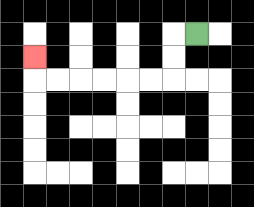{'start': '[8, 1]', 'end': '[1, 2]', 'path_directions': 'L,D,D,L,L,L,L,L,L,U', 'path_coordinates': '[[8, 1], [7, 1], [7, 2], [7, 3], [6, 3], [5, 3], [4, 3], [3, 3], [2, 3], [1, 3], [1, 2]]'}